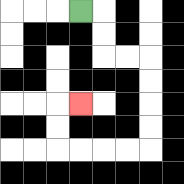{'start': '[3, 0]', 'end': '[3, 4]', 'path_directions': 'R,D,D,R,R,D,D,D,D,L,L,L,L,U,U,R', 'path_coordinates': '[[3, 0], [4, 0], [4, 1], [4, 2], [5, 2], [6, 2], [6, 3], [6, 4], [6, 5], [6, 6], [5, 6], [4, 6], [3, 6], [2, 6], [2, 5], [2, 4], [3, 4]]'}